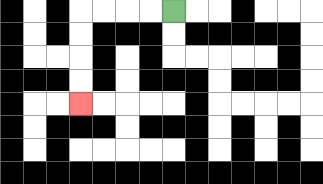{'start': '[7, 0]', 'end': '[3, 4]', 'path_directions': 'L,L,L,L,D,D,D,D', 'path_coordinates': '[[7, 0], [6, 0], [5, 0], [4, 0], [3, 0], [3, 1], [3, 2], [3, 3], [3, 4]]'}